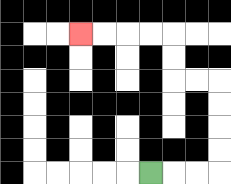{'start': '[6, 7]', 'end': '[3, 1]', 'path_directions': 'R,R,R,U,U,U,U,L,L,U,U,L,L,L,L', 'path_coordinates': '[[6, 7], [7, 7], [8, 7], [9, 7], [9, 6], [9, 5], [9, 4], [9, 3], [8, 3], [7, 3], [7, 2], [7, 1], [6, 1], [5, 1], [4, 1], [3, 1]]'}